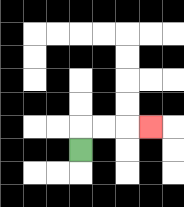{'start': '[3, 6]', 'end': '[6, 5]', 'path_directions': 'U,R,R,R', 'path_coordinates': '[[3, 6], [3, 5], [4, 5], [5, 5], [6, 5]]'}